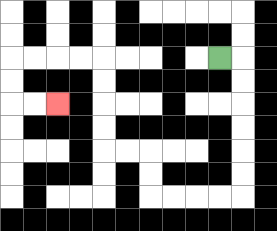{'start': '[9, 2]', 'end': '[2, 4]', 'path_directions': 'R,D,D,D,D,D,D,L,L,L,L,U,U,L,L,U,U,U,U,L,L,L,L,D,D,R,R', 'path_coordinates': '[[9, 2], [10, 2], [10, 3], [10, 4], [10, 5], [10, 6], [10, 7], [10, 8], [9, 8], [8, 8], [7, 8], [6, 8], [6, 7], [6, 6], [5, 6], [4, 6], [4, 5], [4, 4], [4, 3], [4, 2], [3, 2], [2, 2], [1, 2], [0, 2], [0, 3], [0, 4], [1, 4], [2, 4]]'}